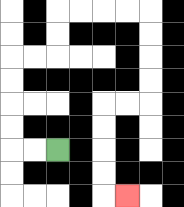{'start': '[2, 6]', 'end': '[5, 8]', 'path_directions': 'L,L,U,U,U,U,R,R,U,U,R,R,R,R,D,D,D,D,L,L,D,D,D,D,R', 'path_coordinates': '[[2, 6], [1, 6], [0, 6], [0, 5], [0, 4], [0, 3], [0, 2], [1, 2], [2, 2], [2, 1], [2, 0], [3, 0], [4, 0], [5, 0], [6, 0], [6, 1], [6, 2], [6, 3], [6, 4], [5, 4], [4, 4], [4, 5], [4, 6], [4, 7], [4, 8], [5, 8]]'}